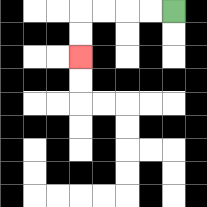{'start': '[7, 0]', 'end': '[3, 2]', 'path_directions': 'L,L,L,L,D,D', 'path_coordinates': '[[7, 0], [6, 0], [5, 0], [4, 0], [3, 0], [3, 1], [3, 2]]'}